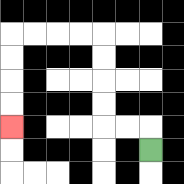{'start': '[6, 6]', 'end': '[0, 5]', 'path_directions': 'U,L,L,U,U,U,U,L,L,L,L,D,D,D,D', 'path_coordinates': '[[6, 6], [6, 5], [5, 5], [4, 5], [4, 4], [4, 3], [4, 2], [4, 1], [3, 1], [2, 1], [1, 1], [0, 1], [0, 2], [0, 3], [0, 4], [0, 5]]'}